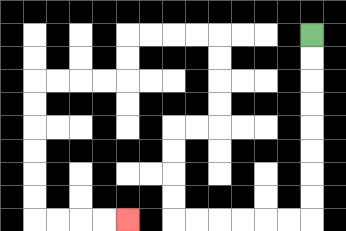{'start': '[13, 1]', 'end': '[5, 9]', 'path_directions': 'D,D,D,D,D,D,D,D,L,L,L,L,L,L,U,U,U,U,R,R,U,U,U,U,L,L,L,L,D,D,L,L,L,L,D,D,D,D,D,D,R,R,R,R', 'path_coordinates': '[[13, 1], [13, 2], [13, 3], [13, 4], [13, 5], [13, 6], [13, 7], [13, 8], [13, 9], [12, 9], [11, 9], [10, 9], [9, 9], [8, 9], [7, 9], [7, 8], [7, 7], [7, 6], [7, 5], [8, 5], [9, 5], [9, 4], [9, 3], [9, 2], [9, 1], [8, 1], [7, 1], [6, 1], [5, 1], [5, 2], [5, 3], [4, 3], [3, 3], [2, 3], [1, 3], [1, 4], [1, 5], [1, 6], [1, 7], [1, 8], [1, 9], [2, 9], [3, 9], [4, 9], [5, 9]]'}